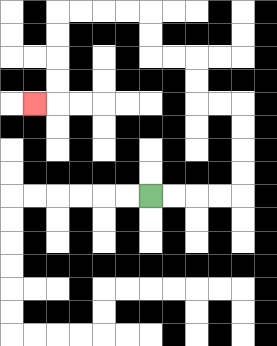{'start': '[6, 8]', 'end': '[1, 4]', 'path_directions': 'R,R,R,R,U,U,U,U,L,L,U,U,L,L,U,U,L,L,L,L,D,D,D,D,L', 'path_coordinates': '[[6, 8], [7, 8], [8, 8], [9, 8], [10, 8], [10, 7], [10, 6], [10, 5], [10, 4], [9, 4], [8, 4], [8, 3], [8, 2], [7, 2], [6, 2], [6, 1], [6, 0], [5, 0], [4, 0], [3, 0], [2, 0], [2, 1], [2, 2], [2, 3], [2, 4], [1, 4]]'}